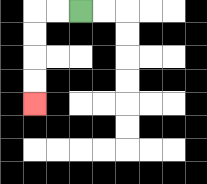{'start': '[3, 0]', 'end': '[1, 4]', 'path_directions': 'L,L,D,D,D,D', 'path_coordinates': '[[3, 0], [2, 0], [1, 0], [1, 1], [1, 2], [1, 3], [1, 4]]'}